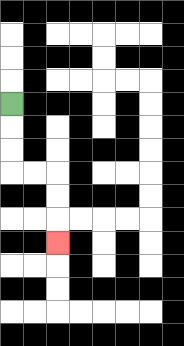{'start': '[0, 4]', 'end': '[2, 10]', 'path_directions': 'D,D,D,R,R,D,D,D', 'path_coordinates': '[[0, 4], [0, 5], [0, 6], [0, 7], [1, 7], [2, 7], [2, 8], [2, 9], [2, 10]]'}